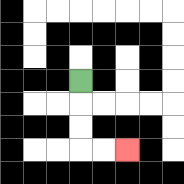{'start': '[3, 3]', 'end': '[5, 6]', 'path_directions': 'D,D,D,R,R', 'path_coordinates': '[[3, 3], [3, 4], [3, 5], [3, 6], [4, 6], [5, 6]]'}